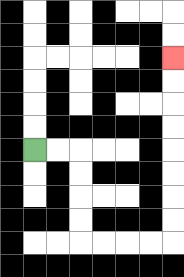{'start': '[1, 6]', 'end': '[7, 2]', 'path_directions': 'R,R,D,D,D,D,R,R,R,R,U,U,U,U,U,U,U,U', 'path_coordinates': '[[1, 6], [2, 6], [3, 6], [3, 7], [3, 8], [3, 9], [3, 10], [4, 10], [5, 10], [6, 10], [7, 10], [7, 9], [7, 8], [7, 7], [7, 6], [7, 5], [7, 4], [7, 3], [7, 2]]'}